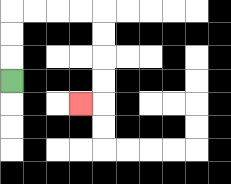{'start': '[0, 3]', 'end': '[3, 4]', 'path_directions': 'U,U,U,R,R,R,R,D,D,D,D,L', 'path_coordinates': '[[0, 3], [0, 2], [0, 1], [0, 0], [1, 0], [2, 0], [3, 0], [4, 0], [4, 1], [4, 2], [4, 3], [4, 4], [3, 4]]'}